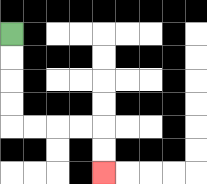{'start': '[0, 1]', 'end': '[4, 7]', 'path_directions': 'D,D,D,D,R,R,R,R,D,D', 'path_coordinates': '[[0, 1], [0, 2], [0, 3], [0, 4], [0, 5], [1, 5], [2, 5], [3, 5], [4, 5], [4, 6], [4, 7]]'}